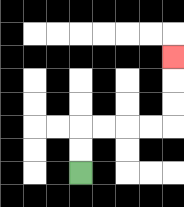{'start': '[3, 7]', 'end': '[7, 2]', 'path_directions': 'U,U,R,R,R,R,U,U,U', 'path_coordinates': '[[3, 7], [3, 6], [3, 5], [4, 5], [5, 5], [6, 5], [7, 5], [7, 4], [7, 3], [7, 2]]'}